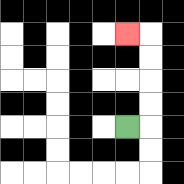{'start': '[5, 5]', 'end': '[5, 1]', 'path_directions': 'R,U,U,U,U,L', 'path_coordinates': '[[5, 5], [6, 5], [6, 4], [6, 3], [6, 2], [6, 1], [5, 1]]'}